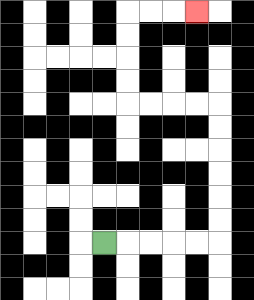{'start': '[4, 10]', 'end': '[8, 0]', 'path_directions': 'R,R,R,R,R,U,U,U,U,U,U,L,L,L,L,U,U,U,U,R,R,R', 'path_coordinates': '[[4, 10], [5, 10], [6, 10], [7, 10], [8, 10], [9, 10], [9, 9], [9, 8], [9, 7], [9, 6], [9, 5], [9, 4], [8, 4], [7, 4], [6, 4], [5, 4], [5, 3], [5, 2], [5, 1], [5, 0], [6, 0], [7, 0], [8, 0]]'}